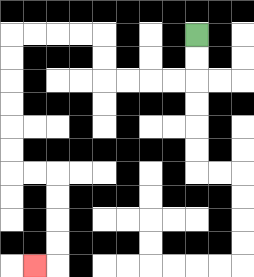{'start': '[8, 1]', 'end': '[1, 11]', 'path_directions': 'D,D,L,L,L,L,U,U,L,L,L,L,D,D,D,D,D,D,R,R,D,D,D,D,L', 'path_coordinates': '[[8, 1], [8, 2], [8, 3], [7, 3], [6, 3], [5, 3], [4, 3], [4, 2], [4, 1], [3, 1], [2, 1], [1, 1], [0, 1], [0, 2], [0, 3], [0, 4], [0, 5], [0, 6], [0, 7], [1, 7], [2, 7], [2, 8], [2, 9], [2, 10], [2, 11], [1, 11]]'}